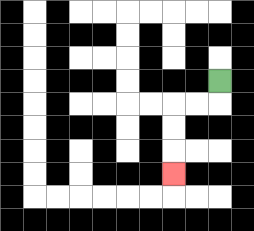{'start': '[9, 3]', 'end': '[7, 7]', 'path_directions': 'D,L,L,D,D,D', 'path_coordinates': '[[9, 3], [9, 4], [8, 4], [7, 4], [7, 5], [7, 6], [7, 7]]'}